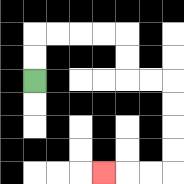{'start': '[1, 3]', 'end': '[4, 7]', 'path_directions': 'U,U,R,R,R,R,D,D,R,R,D,D,D,D,L,L,L', 'path_coordinates': '[[1, 3], [1, 2], [1, 1], [2, 1], [3, 1], [4, 1], [5, 1], [5, 2], [5, 3], [6, 3], [7, 3], [7, 4], [7, 5], [7, 6], [7, 7], [6, 7], [5, 7], [4, 7]]'}